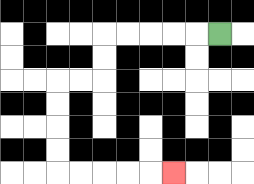{'start': '[9, 1]', 'end': '[7, 7]', 'path_directions': 'L,L,L,L,L,D,D,L,L,D,D,D,D,R,R,R,R,R', 'path_coordinates': '[[9, 1], [8, 1], [7, 1], [6, 1], [5, 1], [4, 1], [4, 2], [4, 3], [3, 3], [2, 3], [2, 4], [2, 5], [2, 6], [2, 7], [3, 7], [4, 7], [5, 7], [6, 7], [7, 7]]'}